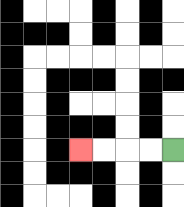{'start': '[7, 6]', 'end': '[3, 6]', 'path_directions': 'L,L,L,L', 'path_coordinates': '[[7, 6], [6, 6], [5, 6], [4, 6], [3, 6]]'}